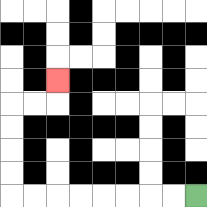{'start': '[8, 8]', 'end': '[2, 3]', 'path_directions': 'L,L,L,L,L,L,L,L,U,U,U,U,R,R,U', 'path_coordinates': '[[8, 8], [7, 8], [6, 8], [5, 8], [4, 8], [3, 8], [2, 8], [1, 8], [0, 8], [0, 7], [0, 6], [0, 5], [0, 4], [1, 4], [2, 4], [2, 3]]'}